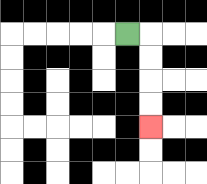{'start': '[5, 1]', 'end': '[6, 5]', 'path_directions': 'R,D,D,D,D', 'path_coordinates': '[[5, 1], [6, 1], [6, 2], [6, 3], [6, 4], [6, 5]]'}